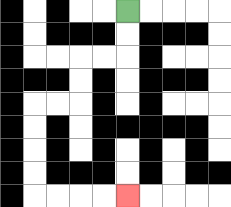{'start': '[5, 0]', 'end': '[5, 8]', 'path_directions': 'D,D,L,L,D,D,L,L,D,D,D,D,R,R,R,R', 'path_coordinates': '[[5, 0], [5, 1], [5, 2], [4, 2], [3, 2], [3, 3], [3, 4], [2, 4], [1, 4], [1, 5], [1, 6], [1, 7], [1, 8], [2, 8], [3, 8], [4, 8], [5, 8]]'}